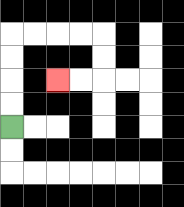{'start': '[0, 5]', 'end': '[2, 3]', 'path_directions': 'U,U,U,U,R,R,R,R,D,D,L,L', 'path_coordinates': '[[0, 5], [0, 4], [0, 3], [0, 2], [0, 1], [1, 1], [2, 1], [3, 1], [4, 1], [4, 2], [4, 3], [3, 3], [2, 3]]'}